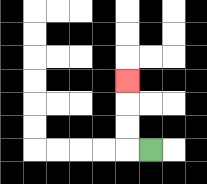{'start': '[6, 6]', 'end': '[5, 3]', 'path_directions': 'L,U,U,U', 'path_coordinates': '[[6, 6], [5, 6], [5, 5], [5, 4], [5, 3]]'}